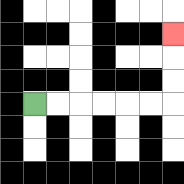{'start': '[1, 4]', 'end': '[7, 1]', 'path_directions': 'R,R,R,R,R,R,U,U,U', 'path_coordinates': '[[1, 4], [2, 4], [3, 4], [4, 4], [5, 4], [6, 4], [7, 4], [7, 3], [7, 2], [7, 1]]'}